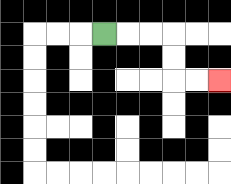{'start': '[4, 1]', 'end': '[9, 3]', 'path_directions': 'R,R,R,D,D,R,R', 'path_coordinates': '[[4, 1], [5, 1], [6, 1], [7, 1], [7, 2], [7, 3], [8, 3], [9, 3]]'}